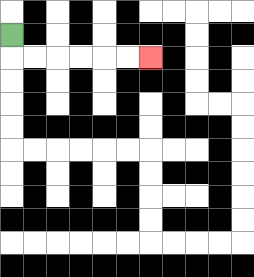{'start': '[0, 1]', 'end': '[6, 2]', 'path_directions': 'D,R,R,R,R,R,R', 'path_coordinates': '[[0, 1], [0, 2], [1, 2], [2, 2], [3, 2], [4, 2], [5, 2], [6, 2]]'}